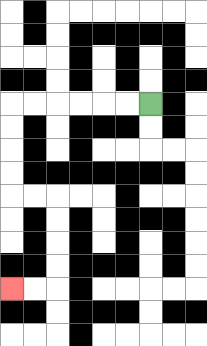{'start': '[6, 4]', 'end': '[0, 12]', 'path_directions': 'L,L,L,L,L,L,D,D,D,D,R,R,D,D,D,D,L,L', 'path_coordinates': '[[6, 4], [5, 4], [4, 4], [3, 4], [2, 4], [1, 4], [0, 4], [0, 5], [0, 6], [0, 7], [0, 8], [1, 8], [2, 8], [2, 9], [2, 10], [2, 11], [2, 12], [1, 12], [0, 12]]'}